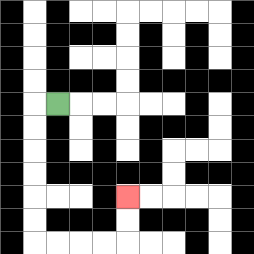{'start': '[2, 4]', 'end': '[5, 8]', 'path_directions': 'L,D,D,D,D,D,D,R,R,R,R,U,U', 'path_coordinates': '[[2, 4], [1, 4], [1, 5], [1, 6], [1, 7], [1, 8], [1, 9], [1, 10], [2, 10], [3, 10], [4, 10], [5, 10], [5, 9], [5, 8]]'}